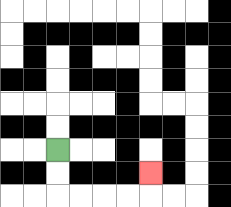{'start': '[2, 6]', 'end': '[6, 7]', 'path_directions': 'D,D,R,R,R,R,U', 'path_coordinates': '[[2, 6], [2, 7], [2, 8], [3, 8], [4, 8], [5, 8], [6, 8], [6, 7]]'}